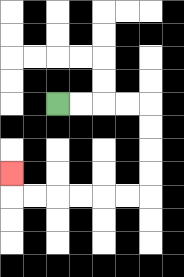{'start': '[2, 4]', 'end': '[0, 7]', 'path_directions': 'R,R,R,R,D,D,D,D,L,L,L,L,L,L,U', 'path_coordinates': '[[2, 4], [3, 4], [4, 4], [5, 4], [6, 4], [6, 5], [6, 6], [6, 7], [6, 8], [5, 8], [4, 8], [3, 8], [2, 8], [1, 8], [0, 8], [0, 7]]'}